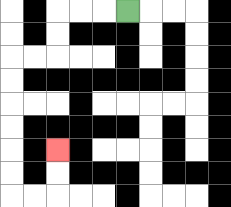{'start': '[5, 0]', 'end': '[2, 6]', 'path_directions': 'L,L,L,D,D,L,L,D,D,D,D,D,D,R,R,U,U', 'path_coordinates': '[[5, 0], [4, 0], [3, 0], [2, 0], [2, 1], [2, 2], [1, 2], [0, 2], [0, 3], [0, 4], [0, 5], [0, 6], [0, 7], [0, 8], [1, 8], [2, 8], [2, 7], [2, 6]]'}